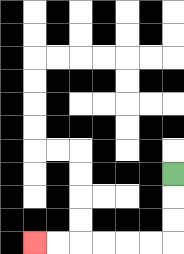{'start': '[7, 7]', 'end': '[1, 10]', 'path_directions': 'D,D,D,L,L,L,L,L,L', 'path_coordinates': '[[7, 7], [7, 8], [7, 9], [7, 10], [6, 10], [5, 10], [4, 10], [3, 10], [2, 10], [1, 10]]'}